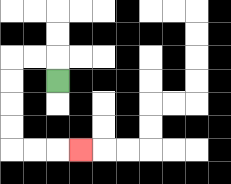{'start': '[2, 3]', 'end': '[3, 6]', 'path_directions': 'U,L,L,D,D,D,D,R,R,R', 'path_coordinates': '[[2, 3], [2, 2], [1, 2], [0, 2], [0, 3], [0, 4], [0, 5], [0, 6], [1, 6], [2, 6], [3, 6]]'}